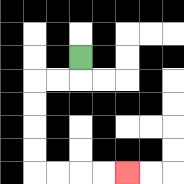{'start': '[3, 2]', 'end': '[5, 7]', 'path_directions': 'D,L,L,D,D,D,D,R,R,R,R', 'path_coordinates': '[[3, 2], [3, 3], [2, 3], [1, 3], [1, 4], [1, 5], [1, 6], [1, 7], [2, 7], [3, 7], [4, 7], [5, 7]]'}